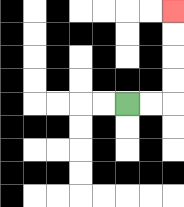{'start': '[5, 4]', 'end': '[7, 0]', 'path_directions': 'R,R,U,U,U,U', 'path_coordinates': '[[5, 4], [6, 4], [7, 4], [7, 3], [7, 2], [7, 1], [7, 0]]'}